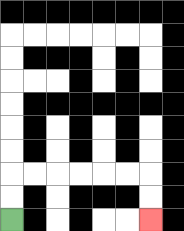{'start': '[0, 9]', 'end': '[6, 9]', 'path_directions': 'U,U,R,R,R,R,R,R,D,D', 'path_coordinates': '[[0, 9], [0, 8], [0, 7], [1, 7], [2, 7], [3, 7], [4, 7], [5, 7], [6, 7], [6, 8], [6, 9]]'}